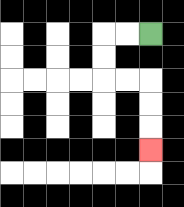{'start': '[6, 1]', 'end': '[6, 6]', 'path_directions': 'L,L,D,D,R,R,D,D,D', 'path_coordinates': '[[6, 1], [5, 1], [4, 1], [4, 2], [4, 3], [5, 3], [6, 3], [6, 4], [6, 5], [6, 6]]'}